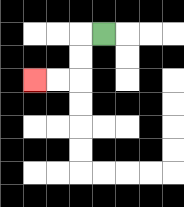{'start': '[4, 1]', 'end': '[1, 3]', 'path_directions': 'L,D,D,L,L', 'path_coordinates': '[[4, 1], [3, 1], [3, 2], [3, 3], [2, 3], [1, 3]]'}